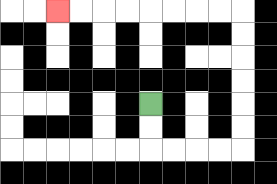{'start': '[6, 4]', 'end': '[2, 0]', 'path_directions': 'D,D,R,R,R,R,U,U,U,U,U,U,L,L,L,L,L,L,L,L', 'path_coordinates': '[[6, 4], [6, 5], [6, 6], [7, 6], [8, 6], [9, 6], [10, 6], [10, 5], [10, 4], [10, 3], [10, 2], [10, 1], [10, 0], [9, 0], [8, 0], [7, 0], [6, 0], [5, 0], [4, 0], [3, 0], [2, 0]]'}